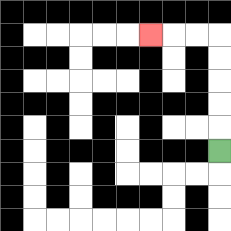{'start': '[9, 6]', 'end': '[6, 1]', 'path_directions': 'U,U,U,U,U,L,L,L', 'path_coordinates': '[[9, 6], [9, 5], [9, 4], [9, 3], [9, 2], [9, 1], [8, 1], [7, 1], [6, 1]]'}